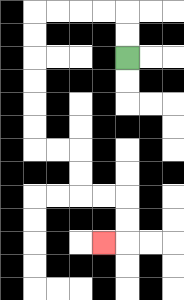{'start': '[5, 2]', 'end': '[4, 10]', 'path_directions': 'U,U,L,L,L,L,D,D,D,D,D,D,R,R,D,D,R,R,D,D,L', 'path_coordinates': '[[5, 2], [5, 1], [5, 0], [4, 0], [3, 0], [2, 0], [1, 0], [1, 1], [1, 2], [1, 3], [1, 4], [1, 5], [1, 6], [2, 6], [3, 6], [3, 7], [3, 8], [4, 8], [5, 8], [5, 9], [5, 10], [4, 10]]'}